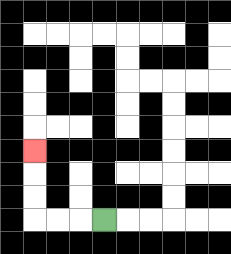{'start': '[4, 9]', 'end': '[1, 6]', 'path_directions': 'L,L,L,U,U,U', 'path_coordinates': '[[4, 9], [3, 9], [2, 9], [1, 9], [1, 8], [1, 7], [1, 6]]'}